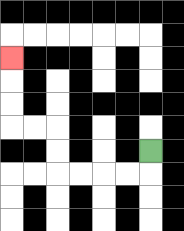{'start': '[6, 6]', 'end': '[0, 2]', 'path_directions': 'D,L,L,L,L,U,U,L,L,U,U,U', 'path_coordinates': '[[6, 6], [6, 7], [5, 7], [4, 7], [3, 7], [2, 7], [2, 6], [2, 5], [1, 5], [0, 5], [0, 4], [0, 3], [0, 2]]'}